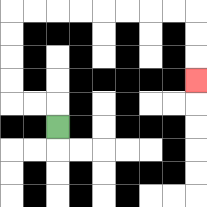{'start': '[2, 5]', 'end': '[8, 3]', 'path_directions': 'U,L,L,U,U,U,U,R,R,R,R,R,R,R,R,D,D,D', 'path_coordinates': '[[2, 5], [2, 4], [1, 4], [0, 4], [0, 3], [0, 2], [0, 1], [0, 0], [1, 0], [2, 0], [3, 0], [4, 0], [5, 0], [6, 0], [7, 0], [8, 0], [8, 1], [8, 2], [8, 3]]'}